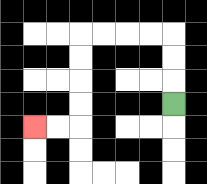{'start': '[7, 4]', 'end': '[1, 5]', 'path_directions': 'U,U,U,L,L,L,L,D,D,D,D,L,L', 'path_coordinates': '[[7, 4], [7, 3], [7, 2], [7, 1], [6, 1], [5, 1], [4, 1], [3, 1], [3, 2], [3, 3], [3, 4], [3, 5], [2, 5], [1, 5]]'}